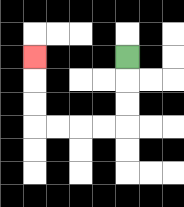{'start': '[5, 2]', 'end': '[1, 2]', 'path_directions': 'D,D,D,L,L,L,L,U,U,U', 'path_coordinates': '[[5, 2], [5, 3], [5, 4], [5, 5], [4, 5], [3, 5], [2, 5], [1, 5], [1, 4], [1, 3], [1, 2]]'}